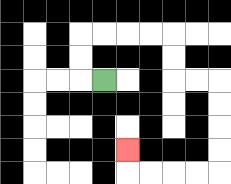{'start': '[4, 3]', 'end': '[5, 6]', 'path_directions': 'L,U,U,R,R,R,R,D,D,R,R,D,D,D,D,L,L,L,L,U', 'path_coordinates': '[[4, 3], [3, 3], [3, 2], [3, 1], [4, 1], [5, 1], [6, 1], [7, 1], [7, 2], [7, 3], [8, 3], [9, 3], [9, 4], [9, 5], [9, 6], [9, 7], [8, 7], [7, 7], [6, 7], [5, 7], [5, 6]]'}